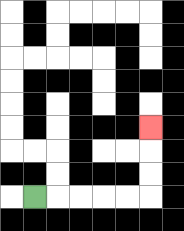{'start': '[1, 8]', 'end': '[6, 5]', 'path_directions': 'R,R,R,R,R,U,U,U', 'path_coordinates': '[[1, 8], [2, 8], [3, 8], [4, 8], [5, 8], [6, 8], [6, 7], [6, 6], [6, 5]]'}